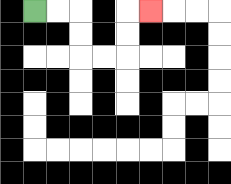{'start': '[1, 0]', 'end': '[6, 0]', 'path_directions': 'R,R,D,D,R,R,U,U,R', 'path_coordinates': '[[1, 0], [2, 0], [3, 0], [3, 1], [3, 2], [4, 2], [5, 2], [5, 1], [5, 0], [6, 0]]'}